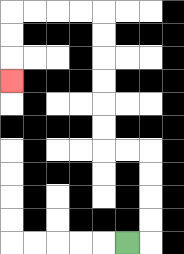{'start': '[5, 10]', 'end': '[0, 3]', 'path_directions': 'R,U,U,U,U,L,L,U,U,U,U,U,U,L,L,L,L,D,D,D', 'path_coordinates': '[[5, 10], [6, 10], [6, 9], [6, 8], [6, 7], [6, 6], [5, 6], [4, 6], [4, 5], [4, 4], [4, 3], [4, 2], [4, 1], [4, 0], [3, 0], [2, 0], [1, 0], [0, 0], [0, 1], [0, 2], [0, 3]]'}